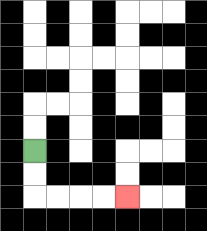{'start': '[1, 6]', 'end': '[5, 8]', 'path_directions': 'D,D,R,R,R,R', 'path_coordinates': '[[1, 6], [1, 7], [1, 8], [2, 8], [3, 8], [4, 8], [5, 8]]'}